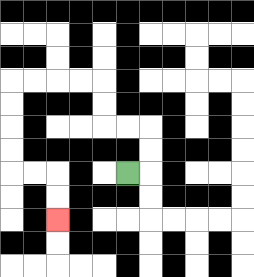{'start': '[5, 7]', 'end': '[2, 9]', 'path_directions': 'R,U,U,L,L,U,U,L,L,L,L,D,D,D,D,R,R,D,D', 'path_coordinates': '[[5, 7], [6, 7], [6, 6], [6, 5], [5, 5], [4, 5], [4, 4], [4, 3], [3, 3], [2, 3], [1, 3], [0, 3], [0, 4], [0, 5], [0, 6], [0, 7], [1, 7], [2, 7], [2, 8], [2, 9]]'}